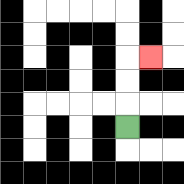{'start': '[5, 5]', 'end': '[6, 2]', 'path_directions': 'U,U,U,R', 'path_coordinates': '[[5, 5], [5, 4], [5, 3], [5, 2], [6, 2]]'}